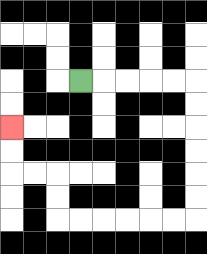{'start': '[3, 3]', 'end': '[0, 5]', 'path_directions': 'R,R,R,R,R,D,D,D,D,D,D,L,L,L,L,L,L,U,U,L,L,U,U', 'path_coordinates': '[[3, 3], [4, 3], [5, 3], [6, 3], [7, 3], [8, 3], [8, 4], [8, 5], [8, 6], [8, 7], [8, 8], [8, 9], [7, 9], [6, 9], [5, 9], [4, 9], [3, 9], [2, 9], [2, 8], [2, 7], [1, 7], [0, 7], [0, 6], [0, 5]]'}